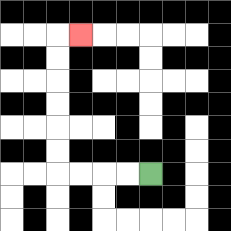{'start': '[6, 7]', 'end': '[3, 1]', 'path_directions': 'L,L,L,L,U,U,U,U,U,U,R', 'path_coordinates': '[[6, 7], [5, 7], [4, 7], [3, 7], [2, 7], [2, 6], [2, 5], [2, 4], [2, 3], [2, 2], [2, 1], [3, 1]]'}